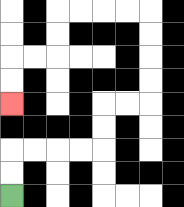{'start': '[0, 8]', 'end': '[0, 4]', 'path_directions': 'U,U,R,R,R,R,U,U,R,R,U,U,U,U,L,L,L,L,D,D,L,L,D,D', 'path_coordinates': '[[0, 8], [0, 7], [0, 6], [1, 6], [2, 6], [3, 6], [4, 6], [4, 5], [4, 4], [5, 4], [6, 4], [6, 3], [6, 2], [6, 1], [6, 0], [5, 0], [4, 0], [3, 0], [2, 0], [2, 1], [2, 2], [1, 2], [0, 2], [0, 3], [0, 4]]'}